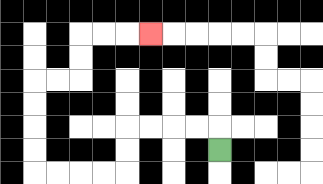{'start': '[9, 6]', 'end': '[6, 1]', 'path_directions': 'U,L,L,L,L,D,D,L,L,L,L,U,U,U,U,R,R,U,U,R,R,R', 'path_coordinates': '[[9, 6], [9, 5], [8, 5], [7, 5], [6, 5], [5, 5], [5, 6], [5, 7], [4, 7], [3, 7], [2, 7], [1, 7], [1, 6], [1, 5], [1, 4], [1, 3], [2, 3], [3, 3], [3, 2], [3, 1], [4, 1], [5, 1], [6, 1]]'}